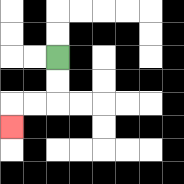{'start': '[2, 2]', 'end': '[0, 5]', 'path_directions': 'D,D,L,L,D', 'path_coordinates': '[[2, 2], [2, 3], [2, 4], [1, 4], [0, 4], [0, 5]]'}